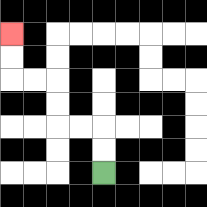{'start': '[4, 7]', 'end': '[0, 1]', 'path_directions': 'U,U,L,L,U,U,L,L,U,U', 'path_coordinates': '[[4, 7], [4, 6], [4, 5], [3, 5], [2, 5], [2, 4], [2, 3], [1, 3], [0, 3], [0, 2], [0, 1]]'}